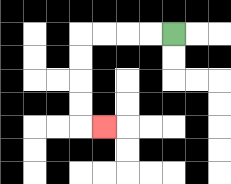{'start': '[7, 1]', 'end': '[4, 5]', 'path_directions': 'L,L,L,L,D,D,D,D,R', 'path_coordinates': '[[7, 1], [6, 1], [5, 1], [4, 1], [3, 1], [3, 2], [3, 3], [3, 4], [3, 5], [4, 5]]'}